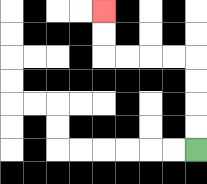{'start': '[8, 6]', 'end': '[4, 0]', 'path_directions': 'U,U,U,U,L,L,L,L,U,U', 'path_coordinates': '[[8, 6], [8, 5], [8, 4], [8, 3], [8, 2], [7, 2], [6, 2], [5, 2], [4, 2], [4, 1], [4, 0]]'}